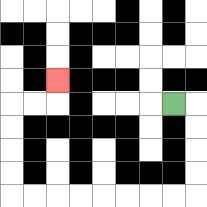{'start': '[7, 4]', 'end': '[2, 3]', 'path_directions': 'R,D,D,D,D,L,L,L,L,L,L,L,L,U,U,U,U,R,R,U', 'path_coordinates': '[[7, 4], [8, 4], [8, 5], [8, 6], [8, 7], [8, 8], [7, 8], [6, 8], [5, 8], [4, 8], [3, 8], [2, 8], [1, 8], [0, 8], [0, 7], [0, 6], [0, 5], [0, 4], [1, 4], [2, 4], [2, 3]]'}